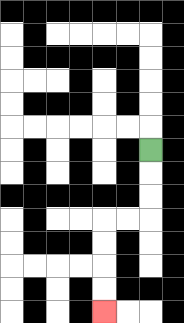{'start': '[6, 6]', 'end': '[4, 13]', 'path_directions': 'D,D,D,L,L,D,D,D,D', 'path_coordinates': '[[6, 6], [6, 7], [6, 8], [6, 9], [5, 9], [4, 9], [4, 10], [4, 11], [4, 12], [4, 13]]'}